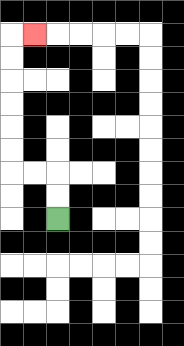{'start': '[2, 9]', 'end': '[1, 1]', 'path_directions': 'U,U,L,L,U,U,U,U,U,U,R', 'path_coordinates': '[[2, 9], [2, 8], [2, 7], [1, 7], [0, 7], [0, 6], [0, 5], [0, 4], [0, 3], [0, 2], [0, 1], [1, 1]]'}